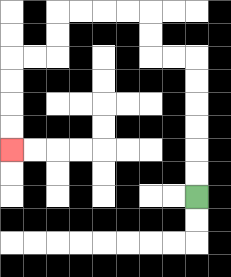{'start': '[8, 8]', 'end': '[0, 6]', 'path_directions': 'U,U,U,U,U,U,L,L,U,U,L,L,L,L,D,D,L,L,D,D,D,D', 'path_coordinates': '[[8, 8], [8, 7], [8, 6], [8, 5], [8, 4], [8, 3], [8, 2], [7, 2], [6, 2], [6, 1], [6, 0], [5, 0], [4, 0], [3, 0], [2, 0], [2, 1], [2, 2], [1, 2], [0, 2], [0, 3], [0, 4], [0, 5], [0, 6]]'}